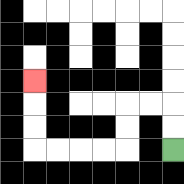{'start': '[7, 6]', 'end': '[1, 3]', 'path_directions': 'U,U,L,L,D,D,L,L,L,L,U,U,U', 'path_coordinates': '[[7, 6], [7, 5], [7, 4], [6, 4], [5, 4], [5, 5], [5, 6], [4, 6], [3, 6], [2, 6], [1, 6], [1, 5], [1, 4], [1, 3]]'}